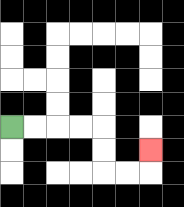{'start': '[0, 5]', 'end': '[6, 6]', 'path_directions': 'R,R,R,R,D,D,R,R,U', 'path_coordinates': '[[0, 5], [1, 5], [2, 5], [3, 5], [4, 5], [4, 6], [4, 7], [5, 7], [6, 7], [6, 6]]'}